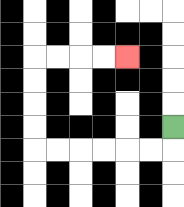{'start': '[7, 5]', 'end': '[5, 2]', 'path_directions': 'D,L,L,L,L,L,L,U,U,U,U,R,R,R,R', 'path_coordinates': '[[7, 5], [7, 6], [6, 6], [5, 6], [4, 6], [3, 6], [2, 6], [1, 6], [1, 5], [1, 4], [1, 3], [1, 2], [2, 2], [3, 2], [4, 2], [5, 2]]'}